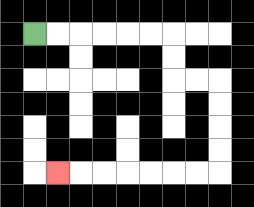{'start': '[1, 1]', 'end': '[2, 7]', 'path_directions': 'R,R,R,R,R,R,D,D,R,R,D,D,D,D,L,L,L,L,L,L,L', 'path_coordinates': '[[1, 1], [2, 1], [3, 1], [4, 1], [5, 1], [6, 1], [7, 1], [7, 2], [7, 3], [8, 3], [9, 3], [9, 4], [9, 5], [9, 6], [9, 7], [8, 7], [7, 7], [6, 7], [5, 7], [4, 7], [3, 7], [2, 7]]'}